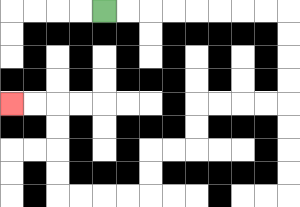{'start': '[4, 0]', 'end': '[0, 4]', 'path_directions': 'R,R,R,R,R,R,R,R,D,D,D,D,L,L,L,L,D,D,L,L,D,D,L,L,L,L,U,U,U,U,L,L', 'path_coordinates': '[[4, 0], [5, 0], [6, 0], [7, 0], [8, 0], [9, 0], [10, 0], [11, 0], [12, 0], [12, 1], [12, 2], [12, 3], [12, 4], [11, 4], [10, 4], [9, 4], [8, 4], [8, 5], [8, 6], [7, 6], [6, 6], [6, 7], [6, 8], [5, 8], [4, 8], [3, 8], [2, 8], [2, 7], [2, 6], [2, 5], [2, 4], [1, 4], [0, 4]]'}